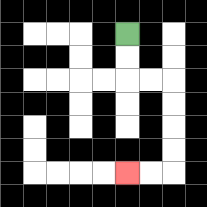{'start': '[5, 1]', 'end': '[5, 7]', 'path_directions': 'D,D,R,R,D,D,D,D,L,L', 'path_coordinates': '[[5, 1], [5, 2], [5, 3], [6, 3], [7, 3], [7, 4], [7, 5], [7, 6], [7, 7], [6, 7], [5, 7]]'}